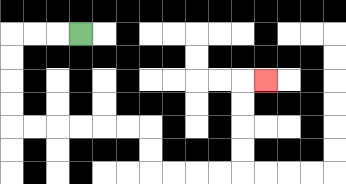{'start': '[3, 1]', 'end': '[11, 3]', 'path_directions': 'L,L,L,D,D,D,D,R,R,R,R,R,R,D,D,R,R,R,R,U,U,U,U,R', 'path_coordinates': '[[3, 1], [2, 1], [1, 1], [0, 1], [0, 2], [0, 3], [0, 4], [0, 5], [1, 5], [2, 5], [3, 5], [4, 5], [5, 5], [6, 5], [6, 6], [6, 7], [7, 7], [8, 7], [9, 7], [10, 7], [10, 6], [10, 5], [10, 4], [10, 3], [11, 3]]'}